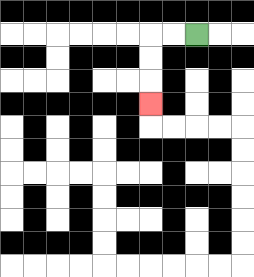{'start': '[8, 1]', 'end': '[6, 4]', 'path_directions': 'L,L,D,D,D', 'path_coordinates': '[[8, 1], [7, 1], [6, 1], [6, 2], [6, 3], [6, 4]]'}